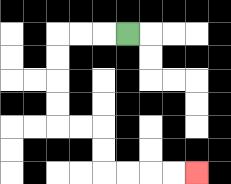{'start': '[5, 1]', 'end': '[8, 7]', 'path_directions': 'L,L,L,D,D,D,D,R,R,D,D,R,R,R,R', 'path_coordinates': '[[5, 1], [4, 1], [3, 1], [2, 1], [2, 2], [2, 3], [2, 4], [2, 5], [3, 5], [4, 5], [4, 6], [4, 7], [5, 7], [6, 7], [7, 7], [8, 7]]'}